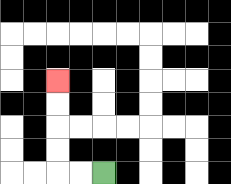{'start': '[4, 7]', 'end': '[2, 3]', 'path_directions': 'L,L,U,U,U,U', 'path_coordinates': '[[4, 7], [3, 7], [2, 7], [2, 6], [2, 5], [2, 4], [2, 3]]'}